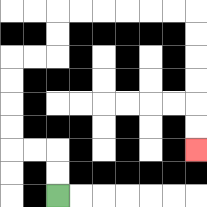{'start': '[2, 8]', 'end': '[8, 6]', 'path_directions': 'U,U,L,L,U,U,U,U,R,R,U,U,R,R,R,R,R,R,D,D,D,D,D,D', 'path_coordinates': '[[2, 8], [2, 7], [2, 6], [1, 6], [0, 6], [0, 5], [0, 4], [0, 3], [0, 2], [1, 2], [2, 2], [2, 1], [2, 0], [3, 0], [4, 0], [5, 0], [6, 0], [7, 0], [8, 0], [8, 1], [8, 2], [8, 3], [8, 4], [8, 5], [8, 6]]'}